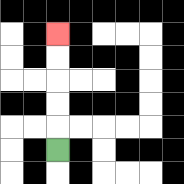{'start': '[2, 6]', 'end': '[2, 1]', 'path_directions': 'U,U,U,U,U', 'path_coordinates': '[[2, 6], [2, 5], [2, 4], [2, 3], [2, 2], [2, 1]]'}